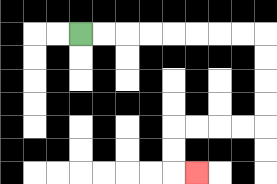{'start': '[3, 1]', 'end': '[8, 7]', 'path_directions': 'R,R,R,R,R,R,R,R,D,D,D,D,L,L,L,L,D,D,R', 'path_coordinates': '[[3, 1], [4, 1], [5, 1], [6, 1], [7, 1], [8, 1], [9, 1], [10, 1], [11, 1], [11, 2], [11, 3], [11, 4], [11, 5], [10, 5], [9, 5], [8, 5], [7, 5], [7, 6], [7, 7], [8, 7]]'}